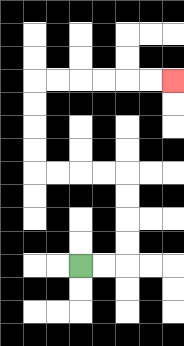{'start': '[3, 11]', 'end': '[7, 3]', 'path_directions': 'R,R,U,U,U,U,L,L,L,L,U,U,U,U,R,R,R,R,R,R', 'path_coordinates': '[[3, 11], [4, 11], [5, 11], [5, 10], [5, 9], [5, 8], [5, 7], [4, 7], [3, 7], [2, 7], [1, 7], [1, 6], [1, 5], [1, 4], [1, 3], [2, 3], [3, 3], [4, 3], [5, 3], [6, 3], [7, 3]]'}